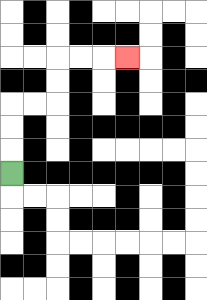{'start': '[0, 7]', 'end': '[5, 2]', 'path_directions': 'U,U,U,R,R,U,U,R,R,R', 'path_coordinates': '[[0, 7], [0, 6], [0, 5], [0, 4], [1, 4], [2, 4], [2, 3], [2, 2], [3, 2], [4, 2], [5, 2]]'}